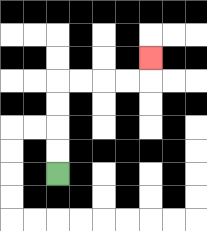{'start': '[2, 7]', 'end': '[6, 2]', 'path_directions': 'U,U,U,U,R,R,R,R,U', 'path_coordinates': '[[2, 7], [2, 6], [2, 5], [2, 4], [2, 3], [3, 3], [4, 3], [5, 3], [6, 3], [6, 2]]'}